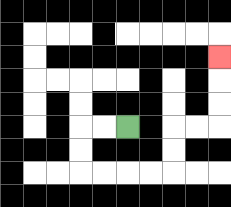{'start': '[5, 5]', 'end': '[9, 2]', 'path_directions': 'L,L,D,D,R,R,R,R,U,U,R,R,U,U,U', 'path_coordinates': '[[5, 5], [4, 5], [3, 5], [3, 6], [3, 7], [4, 7], [5, 7], [6, 7], [7, 7], [7, 6], [7, 5], [8, 5], [9, 5], [9, 4], [9, 3], [9, 2]]'}